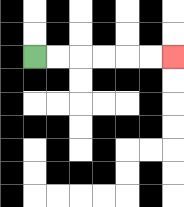{'start': '[1, 2]', 'end': '[7, 2]', 'path_directions': 'R,R,R,R,R,R', 'path_coordinates': '[[1, 2], [2, 2], [3, 2], [4, 2], [5, 2], [6, 2], [7, 2]]'}